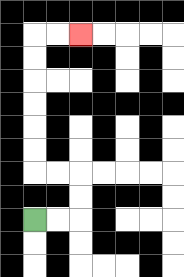{'start': '[1, 9]', 'end': '[3, 1]', 'path_directions': 'R,R,U,U,L,L,U,U,U,U,U,U,R,R', 'path_coordinates': '[[1, 9], [2, 9], [3, 9], [3, 8], [3, 7], [2, 7], [1, 7], [1, 6], [1, 5], [1, 4], [1, 3], [1, 2], [1, 1], [2, 1], [3, 1]]'}